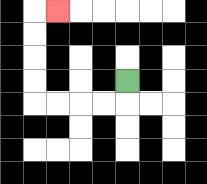{'start': '[5, 3]', 'end': '[2, 0]', 'path_directions': 'D,L,L,L,L,U,U,U,U,R', 'path_coordinates': '[[5, 3], [5, 4], [4, 4], [3, 4], [2, 4], [1, 4], [1, 3], [1, 2], [1, 1], [1, 0], [2, 0]]'}